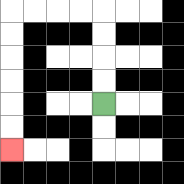{'start': '[4, 4]', 'end': '[0, 6]', 'path_directions': 'U,U,U,U,L,L,L,L,D,D,D,D,D,D', 'path_coordinates': '[[4, 4], [4, 3], [4, 2], [4, 1], [4, 0], [3, 0], [2, 0], [1, 0], [0, 0], [0, 1], [0, 2], [0, 3], [0, 4], [0, 5], [0, 6]]'}